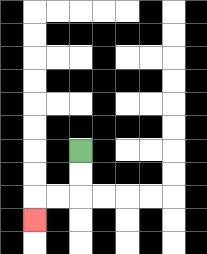{'start': '[3, 6]', 'end': '[1, 9]', 'path_directions': 'D,D,L,L,D', 'path_coordinates': '[[3, 6], [3, 7], [3, 8], [2, 8], [1, 8], [1, 9]]'}